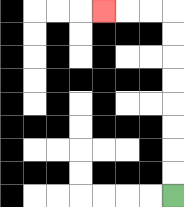{'start': '[7, 8]', 'end': '[4, 0]', 'path_directions': 'U,U,U,U,U,U,U,U,L,L,L', 'path_coordinates': '[[7, 8], [7, 7], [7, 6], [7, 5], [7, 4], [7, 3], [7, 2], [7, 1], [7, 0], [6, 0], [5, 0], [4, 0]]'}